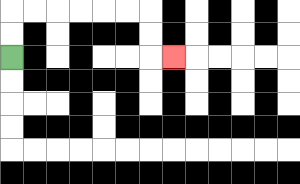{'start': '[0, 2]', 'end': '[7, 2]', 'path_directions': 'U,U,R,R,R,R,R,R,D,D,R', 'path_coordinates': '[[0, 2], [0, 1], [0, 0], [1, 0], [2, 0], [3, 0], [4, 0], [5, 0], [6, 0], [6, 1], [6, 2], [7, 2]]'}